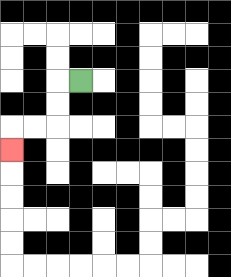{'start': '[3, 3]', 'end': '[0, 6]', 'path_directions': 'L,D,D,L,L,D', 'path_coordinates': '[[3, 3], [2, 3], [2, 4], [2, 5], [1, 5], [0, 5], [0, 6]]'}